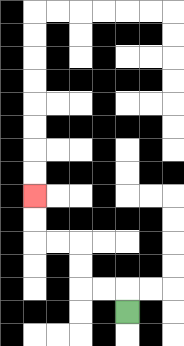{'start': '[5, 13]', 'end': '[1, 8]', 'path_directions': 'U,L,L,U,U,L,L,U,U', 'path_coordinates': '[[5, 13], [5, 12], [4, 12], [3, 12], [3, 11], [3, 10], [2, 10], [1, 10], [1, 9], [1, 8]]'}